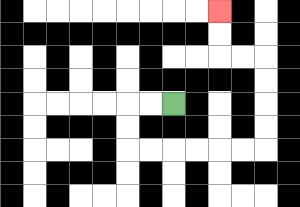{'start': '[7, 4]', 'end': '[9, 0]', 'path_directions': 'L,L,D,D,R,R,R,R,R,R,U,U,U,U,L,L,U,U', 'path_coordinates': '[[7, 4], [6, 4], [5, 4], [5, 5], [5, 6], [6, 6], [7, 6], [8, 6], [9, 6], [10, 6], [11, 6], [11, 5], [11, 4], [11, 3], [11, 2], [10, 2], [9, 2], [9, 1], [9, 0]]'}